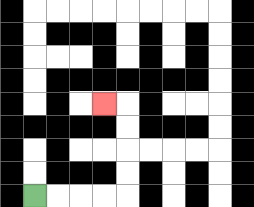{'start': '[1, 8]', 'end': '[4, 4]', 'path_directions': 'R,R,R,R,U,U,U,U,L', 'path_coordinates': '[[1, 8], [2, 8], [3, 8], [4, 8], [5, 8], [5, 7], [5, 6], [5, 5], [5, 4], [4, 4]]'}